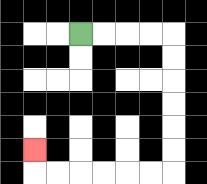{'start': '[3, 1]', 'end': '[1, 6]', 'path_directions': 'R,R,R,R,D,D,D,D,D,D,L,L,L,L,L,L,U', 'path_coordinates': '[[3, 1], [4, 1], [5, 1], [6, 1], [7, 1], [7, 2], [7, 3], [7, 4], [7, 5], [7, 6], [7, 7], [6, 7], [5, 7], [4, 7], [3, 7], [2, 7], [1, 7], [1, 6]]'}